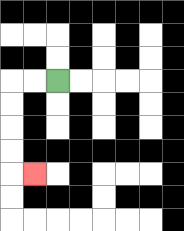{'start': '[2, 3]', 'end': '[1, 7]', 'path_directions': 'L,L,D,D,D,D,R', 'path_coordinates': '[[2, 3], [1, 3], [0, 3], [0, 4], [0, 5], [0, 6], [0, 7], [1, 7]]'}